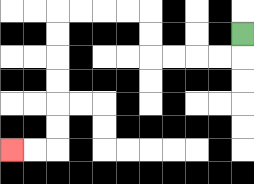{'start': '[10, 1]', 'end': '[0, 6]', 'path_directions': 'D,L,L,L,L,U,U,L,L,L,L,D,D,D,D,D,D,L,L', 'path_coordinates': '[[10, 1], [10, 2], [9, 2], [8, 2], [7, 2], [6, 2], [6, 1], [6, 0], [5, 0], [4, 0], [3, 0], [2, 0], [2, 1], [2, 2], [2, 3], [2, 4], [2, 5], [2, 6], [1, 6], [0, 6]]'}